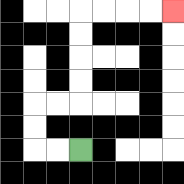{'start': '[3, 6]', 'end': '[7, 0]', 'path_directions': 'L,L,U,U,R,R,U,U,U,U,R,R,R,R', 'path_coordinates': '[[3, 6], [2, 6], [1, 6], [1, 5], [1, 4], [2, 4], [3, 4], [3, 3], [3, 2], [3, 1], [3, 0], [4, 0], [5, 0], [6, 0], [7, 0]]'}